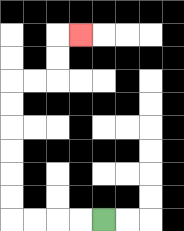{'start': '[4, 9]', 'end': '[3, 1]', 'path_directions': 'L,L,L,L,U,U,U,U,U,U,R,R,U,U,R', 'path_coordinates': '[[4, 9], [3, 9], [2, 9], [1, 9], [0, 9], [0, 8], [0, 7], [0, 6], [0, 5], [0, 4], [0, 3], [1, 3], [2, 3], [2, 2], [2, 1], [3, 1]]'}